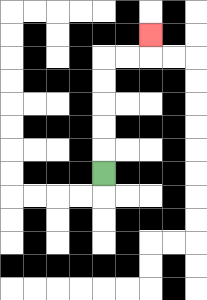{'start': '[4, 7]', 'end': '[6, 1]', 'path_directions': 'U,U,U,U,U,R,R,U', 'path_coordinates': '[[4, 7], [4, 6], [4, 5], [4, 4], [4, 3], [4, 2], [5, 2], [6, 2], [6, 1]]'}